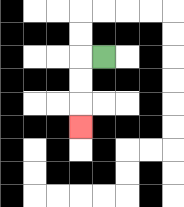{'start': '[4, 2]', 'end': '[3, 5]', 'path_directions': 'L,D,D,D', 'path_coordinates': '[[4, 2], [3, 2], [3, 3], [3, 4], [3, 5]]'}